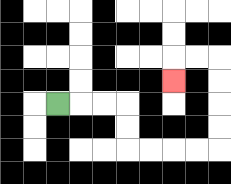{'start': '[2, 4]', 'end': '[7, 3]', 'path_directions': 'R,R,R,D,D,R,R,R,R,U,U,U,U,L,L,D', 'path_coordinates': '[[2, 4], [3, 4], [4, 4], [5, 4], [5, 5], [5, 6], [6, 6], [7, 6], [8, 6], [9, 6], [9, 5], [9, 4], [9, 3], [9, 2], [8, 2], [7, 2], [7, 3]]'}